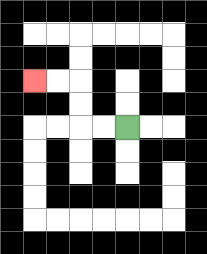{'start': '[5, 5]', 'end': '[1, 3]', 'path_directions': 'L,L,U,U,L,L', 'path_coordinates': '[[5, 5], [4, 5], [3, 5], [3, 4], [3, 3], [2, 3], [1, 3]]'}